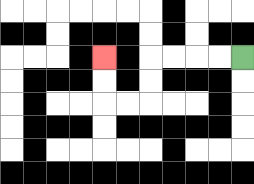{'start': '[10, 2]', 'end': '[4, 2]', 'path_directions': 'L,L,L,L,D,D,L,L,U,U', 'path_coordinates': '[[10, 2], [9, 2], [8, 2], [7, 2], [6, 2], [6, 3], [6, 4], [5, 4], [4, 4], [4, 3], [4, 2]]'}